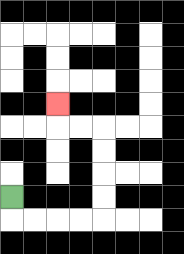{'start': '[0, 8]', 'end': '[2, 4]', 'path_directions': 'D,R,R,R,R,U,U,U,U,L,L,U', 'path_coordinates': '[[0, 8], [0, 9], [1, 9], [2, 9], [3, 9], [4, 9], [4, 8], [4, 7], [4, 6], [4, 5], [3, 5], [2, 5], [2, 4]]'}